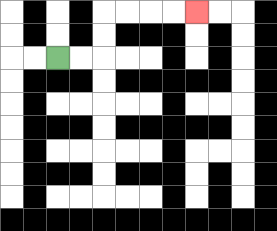{'start': '[2, 2]', 'end': '[8, 0]', 'path_directions': 'R,R,U,U,R,R,R,R', 'path_coordinates': '[[2, 2], [3, 2], [4, 2], [4, 1], [4, 0], [5, 0], [6, 0], [7, 0], [8, 0]]'}